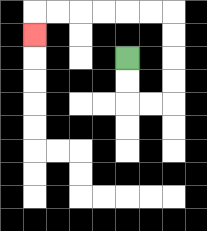{'start': '[5, 2]', 'end': '[1, 1]', 'path_directions': 'D,D,R,R,U,U,U,U,L,L,L,L,L,L,D', 'path_coordinates': '[[5, 2], [5, 3], [5, 4], [6, 4], [7, 4], [7, 3], [7, 2], [7, 1], [7, 0], [6, 0], [5, 0], [4, 0], [3, 0], [2, 0], [1, 0], [1, 1]]'}